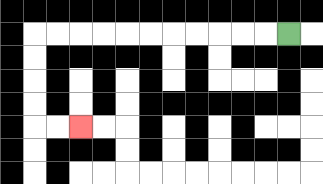{'start': '[12, 1]', 'end': '[3, 5]', 'path_directions': 'L,L,L,L,L,L,L,L,L,L,L,D,D,D,D,R,R', 'path_coordinates': '[[12, 1], [11, 1], [10, 1], [9, 1], [8, 1], [7, 1], [6, 1], [5, 1], [4, 1], [3, 1], [2, 1], [1, 1], [1, 2], [1, 3], [1, 4], [1, 5], [2, 5], [3, 5]]'}